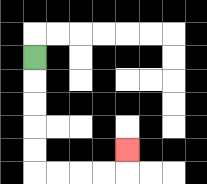{'start': '[1, 2]', 'end': '[5, 6]', 'path_directions': 'D,D,D,D,D,R,R,R,R,U', 'path_coordinates': '[[1, 2], [1, 3], [1, 4], [1, 5], [1, 6], [1, 7], [2, 7], [3, 7], [4, 7], [5, 7], [5, 6]]'}